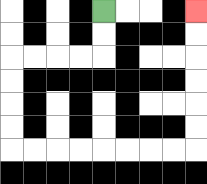{'start': '[4, 0]', 'end': '[8, 0]', 'path_directions': 'D,D,L,L,L,L,D,D,D,D,R,R,R,R,R,R,R,R,U,U,U,U,U,U', 'path_coordinates': '[[4, 0], [4, 1], [4, 2], [3, 2], [2, 2], [1, 2], [0, 2], [0, 3], [0, 4], [0, 5], [0, 6], [1, 6], [2, 6], [3, 6], [4, 6], [5, 6], [6, 6], [7, 6], [8, 6], [8, 5], [8, 4], [8, 3], [8, 2], [8, 1], [8, 0]]'}